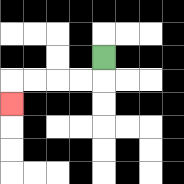{'start': '[4, 2]', 'end': '[0, 4]', 'path_directions': 'D,L,L,L,L,D', 'path_coordinates': '[[4, 2], [4, 3], [3, 3], [2, 3], [1, 3], [0, 3], [0, 4]]'}